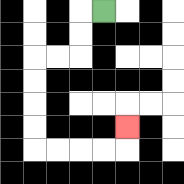{'start': '[4, 0]', 'end': '[5, 5]', 'path_directions': 'L,D,D,L,L,D,D,D,D,R,R,R,R,U', 'path_coordinates': '[[4, 0], [3, 0], [3, 1], [3, 2], [2, 2], [1, 2], [1, 3], [1, 4], [1, 5], [1, 6], [2, 6], [3, 6], [4, 6], [5, 6], [5, 5]]'}